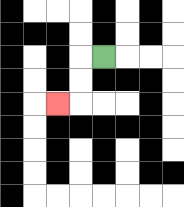{'start': '[4, 2]', 'end': '[2, 4]', 'path_directions': 'L,D,D,L', 'path_coordinates': '[[4, 2], [3, 2], [3, 3], [3, 4], [2, 4]]'}